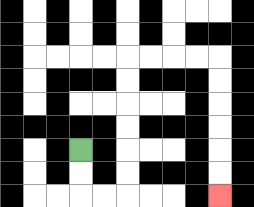{'start': '[3, 6]', 'end': '[9, 8]', 'path_directions': 'D,D,R,R,U,U,U,U,U,U,R,R,R,R,D,D,D,D,D,D', 'path_coordinates': '[[3, 6], [3, 7], [3, 8], [4, 8], [5, 8], [5, 7], [5, 6], [5, 5], [5, 4], [5, 3], [5, 2], [6, 2], [7, 2], [8, 2], [9, 2], [9, 3], [9, 4], [9, 5], [9, 6], [9, 7], [9, 8]]'}